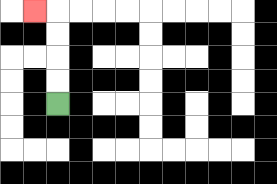{'start': '[2, 4]', 'end': '[1, 0]', 'path_directions': 'U,U,U,U,L', 'path_coordinates': '[[2, 4], [2, 3], [2, 2], [2, 1], [2, 0], [1, 0]]'}